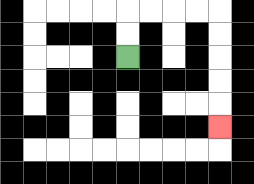{'start': '[5, 2]', 'end': '[9, 5]', 'path_directions': 'U,U,R,R,R,R,D,D,D,D,D', 'path_coordinates': '[[5, 2], [5, 1], [5, 0], [6, 0], [7, 0], [8, 0], [9, 0], [9, 1], [9, 2], [9, 3], [9, 4], [9, 5]]'}